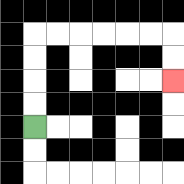{'start': '[1, 5]', 'end': '[7, 3]', 'path_directions': 'U,U,U,U,R,R,R,R,R,R,D,D', 'path_coordinates': '[[1, 5], [1, 4], [1, 3], [1, 2], [1, 1], [2, 1], [3, 1], [4, 1], [5, 1], [6, 1], [7, 1], [7, 2], [7, 3]]'}